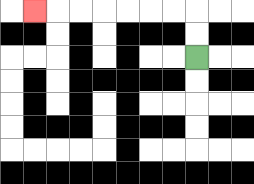{'start': '[8, 2]', 'end': '[1, 0]', 'path_directions': 'U,U,L,L,L,L,L,L,L', 'path_coordinates': '[[8, 2], [8, 1], [8, 0], [7, 0], [6, 0], [5, 0], [4, 0], [3, 0], [2, 0], [1, 0]]'}